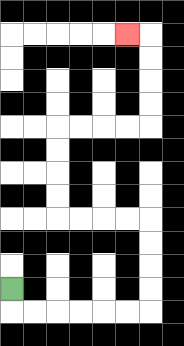{'start': '[0, 12]', 'end': '[5, 1]', 'path_directions': 'D,R,R,R,R,R,R,U,U,U,U,L,L,L,L,U,U,U,U,R,R,R,R,U,U,U,U,L', 'path_coordinates': '[[0, 12], [0, 13], [1, 13], [2, 13], [3, 13], [4, 13], [5, 13], [6, 13], [6, 12], [6, 11], [6, 10], [6, 9], [5, 9], [4, 9], [3, 9], [2, 9], [2, 8], [2, 7], [2, 6], [2, 5], [3, 5], [4, 5], [5, 5], [6, 5], [6, 4], [6, 3], [6, 2], [6, 1], [5, 1]]'}